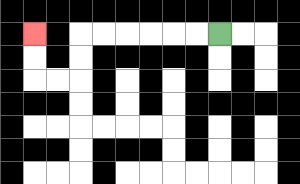{'start': '[9, 1]', 'end': '[1, 1]', 'path_directions': 'L,L,L,L,L,L,D,D,L,L,U,U', 'path_coordinates': '[[9, 1], [8, 1], [7, 1], [6, 1], [5, 1], [4, 1], [3, 1], [3, 2], [3, 3], [2, 3], [1, 3], [1, 2], [1, 1]]'}